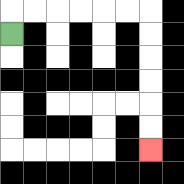{'start': '[0, 1]', 'end': '[6, 6]', 'path_directions': 'U,R,R,R,R,R,R,D,D,D,D,D,D', 'path_coordinates': '[[0, 1], [0, 0], [1, 0], [2, 0], [3, 0], [4, 0], [5, 0], [6, 0], [6, 1], [6, 2], [6, 3], [6, 4], [6, 5], [6, 6]]'}